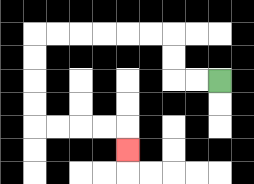{'start': '[9, 3]', 'end': '[5, 6]', 'path_directions': 'L,L,U,U,L,L,L,L,L,L,D,D,D,D,R,R,R,R,D', 'path_coordinates': '[[9, 3], [8, 3], [7, 3], [7, 2], [7, 1], [6, 1], [5, 1], [4, 1], [3, 1], [2, 1], [1, 1], [1, 2], [1, 3], [1, 4], [1, 5], [2, 5], [3, 5], [4, 5], [5, 5], [5, 6]]'}